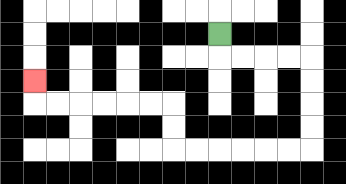{'start': '[9, 1]', 'end': '[1, 3]', 'path_directions': 'D,R,R,R,R,D,D,D,D,L,L,L,L,L,L,U,U,L,L,L,L,L,L,U', 'path_coordinates': '[[9, 1], [9, 2], [10, 2], [11, 2], [12, 2], [13, 2], [13, 3], [13, 4], [13, 5], [13, 6], [12, 6], [11, 6], [10, 6], [9, 6], [8, 6], [7, 6], [7, 5], [7, 4], [6, 4], [5, 4], [4, 4], [3, 4], [2, 4], [1, 4], [1, 3]]'}